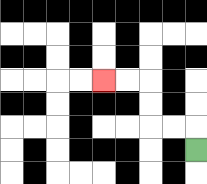{'start': '[8, 6]', 'end': '[4, 3]', 'path_directions': 'U,L,L,U,U,L,L', 'path_coordinates': '[[8, 6], [8, 5], [7, 5], [6, 5], [6, 4], [6, 3], [5, 3], [4, 3]]'}